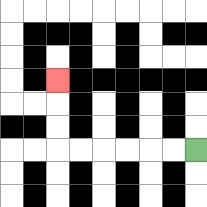{'start': '[8, 6]', 'end': '[2, 3]', 'path_directions': 'L,L,L,L,L,L,U,U,U', 'path_coordinates': '[[8, 6], [7, 6], [6, 6], [5, 6], [4, 6], [3, 6], [2, 6], [2, 5], [2, 4], [2, 3]]'}